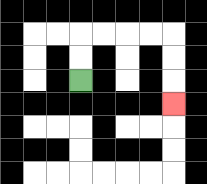{'start': '[3, 3]', 'end': '[7, 4]', 'path_directions': 'U,U,R,R,R,R,D,D,D', 'path_coordinates': '[[3, 3], [3, 2], [3, 1], [4, 1], [5, 1], [6, 1], [7, 1], [7, 2], [7, 3], [7, 4]]'}